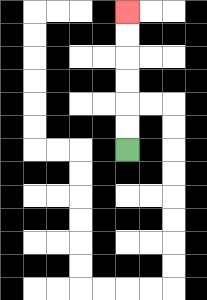{'start': '[5, 6]', 'end': '[5, 0]', 'path_directions': 'U,U,U,U,U,U', 'path_coordinates': '[[5, 6], [5, 5], [5, 4], [5, 3], [5, 2], [5, 1], [5, 0]]'}